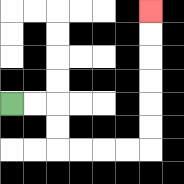{'start': '[0, 4]', 'end': '[6, 0]', 'path_directions': 'R,R,D,D,R,R,R,R,U,U,U,U,U,U', 'path_coordinates': '[[0, 4], [1, 4], [2, 4], [2, 5], [2, 6], [3, 6], [4, 6], [5, 6], [6, 6], [6, 5], [6, 4], [6, 3], [6, 2], [6, 1], [6, 0]]'}